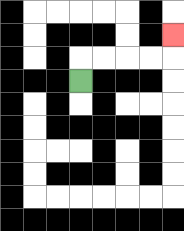{'start': '[3, 3]', 'end': '[7, 1]', 'path_directions': 'U,R,R,R,R,U', 'path_coordinates': '[[3, 3], [3, 2], [4, 2], [5, 2], [6, 2], [7, 2], [7, 1]]'}